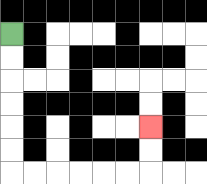{'start': '[0, 1]', 'end': '[6, 5]', 'path_directions': 'D,D,D,D,D,D,R,R,R,R,R,R,U,U', 'path_coordinates': '[[0, 1], [0, 2], [0, 3], [0, 4], [0, 5], [0, 6], [0, 7], [1, 7], [2, 7], [3, 7], [4, 7], [5, 7], [6, 7], [6, 6], [6, 5]]'}